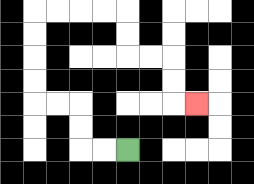{'start': '[5, 6]', 'end': '[8, 4]', 'path_directions': 'L,L,U,U,L,L,U,U,U,U,R,R,R,R,D,D,R,R,D,D,R', 'path_coordinates': '[[5, 6], [4, 6], [3, 6], [3, 5], [3, 4], [2, 4], [1, 4], [1, 3], [1, 2], [1, 1], [1, 0], [2, 0], [3, 0], [4, 0], [5, 0], [5, 1], [5, 2], [6, 2], [7, 2], [7, 3], [7, 4], [8, 4]]'}